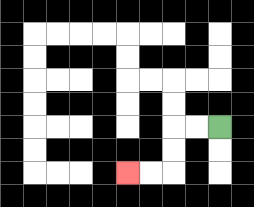{'start': '[9, 5]', 'end': '[5, 7]', 'path_directions': 'L,L,D,D,L,L', 'path_coordinates': '[[9, 5], [8, 5], [7, 5], [7, 6], [7, 7], [6, 7], [5, 7]]'}